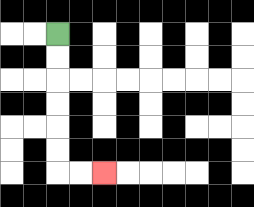{'start': '[2, 1]', 'end': '[4, 7]', 'path_directions': 'D,D,D,D,D,D,R,R', 'path_coordinates': '[[2, 1], [2, 2], [2, 3], [2, 4], [2, 5], [2, 6], [2, 7], [3, 7], [4, 7]]'}